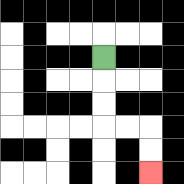{'start': '[4, 2]', 'end': '[6, 7]', 'path_directions': 'D,D,D,R,R,D,D', 'path_coordinates': '[[4, 2], [4, 3], [4, 4], [4, 5], [5, 5], [6, 5], [6, 6], [6, 7]]'}